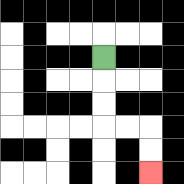{'start': '[4, 2]', 'end': '[6, 7]', 'path_directions': 'D,D,D,R,R,D,D', 'path_coordinates': '[[4, 2], [4, 3], [4, 4], [4, 5], [5, 5], [6, 5], [6, 6], [6, 7]]'}